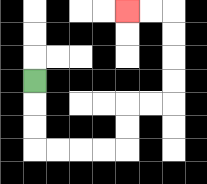{'start': '[1, 3]', 'end': '[5, 0]', 'path_directions': 'D,D,D,R,R,R,R,U,U,R,R,U,U,U,U,L,L', 'path_coordinates': '[[1, 3], [1, 4], [1, 5], [1, 6], [2, 6], [3, 6], [4, 6], [5, 6], [5, 5], [5, 4], [6, 4], [7, 4], [7, 3], [7, 2], [7, 1], [7, 0], [6, 0], [5, 0]]'}